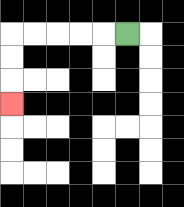{'start': '[5, 1]', 'end': '[0, 4]', 'path_directions': 'L,L,L,L,L,D,D,D', 'path_coordinates': '[[5, 1], [4, 1], [3, 1], [2, 1], [1, 1], [0, 1], [0, 2], [0, 3], [0, 4]]'}